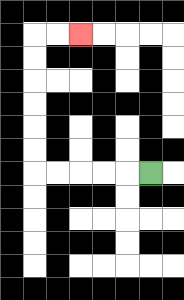{'start': '[6, 7]', 'end': '[3, 1]', 'path_directions': 'L,L,L,L,L,U,U,U,U,U,U,R,R', 'path_coordinates': '[[6, 7], [5, 7], [4, 7], [3, 7], [2, 7], [1, 7], [1, 6], [1, 5], [1, 4], [1, 3], [1, 2], [1, 1], [2, 1], [3, 1]]'}